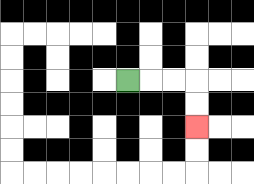{'start': '[5, 3]', 'end': '[8, 5]', 'path_directions': 'R,R,R,D,D', 'path_coordinates': '[[5, 3], [6, 3], [7, 3], [8, 3], [8, 4], [8, 5]]'}